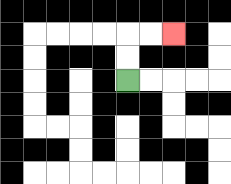{'start': '[5, 3]', 'end': '[7, 1]', 'path_directions': 'U,U,R,R', 'path_coordinates': '[[5, 3], [5, 2], [5, 1], [6, 1], [7, 1]]'}